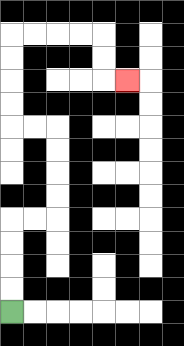{'start': '[0, 13]', 'end': '[5, 3]', 'path_directions': 'U,U,U,U,R,R,U,U,U,U,L,L,U,U,U,U,R,R,R,R,D,D,R', 'path_coordinates': '[[0, 13], [0, 12], [0, 11], [0, 10], [0, 9], [1, 9], [2, 9], [2, 8], [2, 7], [2, 6], [2, 5], [1, 5], [0, 5], [0, 4], [0, 3], [0, 2], [0, 1], [1, 1], [2, 1], [3, 1], [4, 1], [4, 2], [4, 3], [5, 3]]'}